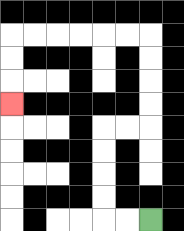{'start': '[6, 9]', 'end': '[0, 4]', 'path_directions': 'L,L,U,U,U,U,R,R,U,U,U,U,L,L,L,L,L,L,D,D,D', 'path_coordinates': '[[6, 9], [5, 9], [4, 9], [4, 8], [4, 7], [4, 6], [4, 5], [5, 5], [6, 5], [6, 4], [6, 3], [6, 2], [6, 1], [5, 1], [4, 1], [3, 1], [2, 1], [1, 1], [0, 1], [0, 2], [0, 3], [0, 4]]'}